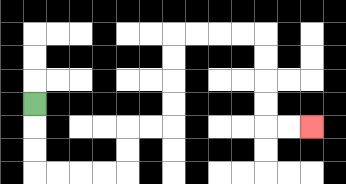{'start': '[1, 4]', 'end': '[13, 5]', 'path_directions': 'D,D,D,R,R,R,R,U,U,R,R,U,U,U,U,R,R,R,R,D,D,D,D,R,R', 'path_coordinates': '[[1, 4], [1, 5], [1, 6], [1, 7], [2, 7], [3, 7], [4, 7], [5, 7], [5, 6], [5, 5], [6, 5], [7, 5], [7, 4], [7, 3], [7, 2], [7, 1], [8, 1], [9, 1], [10, 1], [11, 1], [11, 2], [11, 3], [11, 4], [11, 5], [12, 5], [13, 5]]'}